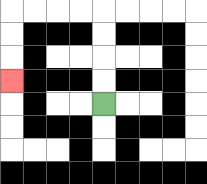{'start': '[4, 4]', 'end': '[0, 3]', 'path_directions': 'U,U,U,U,L,L,L,L,D,D,D', 'path_coordinates': '[[4, 4], [4, 3], [4, 2], [4, 1], [4, 0], [3, 0], [2, 0], [1, 0], [0, 0], [0, 1], [0, 2], [0, 3]]'}